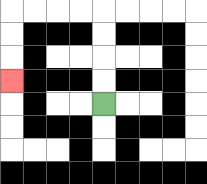{'start': '[4, 4]', 'end': '[0, 3]', 'path_directions': 'U,U,U,U,L,L,L,L,D,D,D', 'path_coordinates': '[[4, 4], [4, 3], [4, 2], [4, 1], [4, 0], [3, 0], [2, 0], [1, 0], [0, 0], [0, 1], [0, 2], [0, 3]]'}